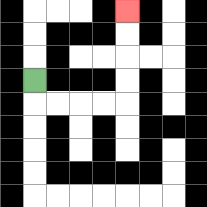{'start': '[1, 3]', 'end': '[5, 0]', 'path_directions': 'D,R,R,R,R,U,U,U,U', 'path_coordinates': '[[1, 3], [1, 4], [2, 4], [3, 4], [4, 4], [5, 4], [5, 3], [5, 2], [5, 1], [5, 0]]'}